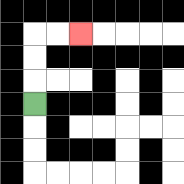{'start': '[1, 4]', 'end': '[3, 1]', 'path_directions': 'U,U,U,R,R', 'path_coordinates': '[[1, 4], [1, 3], [1, 2], [1, 1], [2, 1], [3, 1]]'}